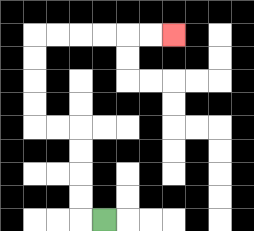{'start': '[4, 9]', 'end': '[7, 1]', 'path_directions': 'L,U,U,U,U,L,L,U,U,U,U,R,R,R,R,R,R', 'path_coordinates': '[[4, 9], [3, 9], [3, 8], [3, 7], [3, 6], [3, 5], [2, 5], [1, 5], [1, 4], [1, 3], [1, 2], [1, 1], [2, 1], [3, 1], [4, 1], [5, 1], [6, 1], [7, 1]]'}